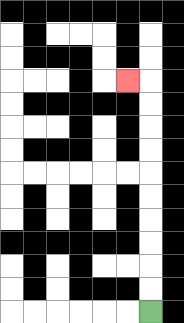{'start': '[6, 13]', 'end': '[5, 3]', 'path_directions': 'U,U,U,U,U,U,U,U,U,U,L', 'path_coordinates': '[[6, 13], [6, 12], [6, 11], [6, 10], [6, 9], [6, 8], [6, 7], [6, 6], [6, 5], [6, 4], [6, 3], [5, 3]]'}